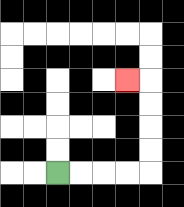{'start': '[2, 7]', 'end': '[5, 3]', 'path_directions': 'R,R,R,R,U,U,U,U,L', 'path_coordinates': '[[2, 7], [3, 7], [4, 7], [5, 7], [6, 7], [6, 6], [6, 5], [6, 4], [6, 3], [5, 3]]'}